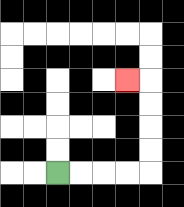{'start': '[2, 7]', 'end': '[5, 3]', 'path_directions': 'R,R,R,R,U,U,U,U,L', 'path_coordinates': '[[2, 7], [3, 7], [4, 7], [5, 7], [6, 7], [6, 6], [6, 5], [6, 4], [6, 3], [5, 3]]'}